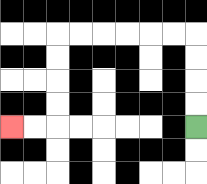{'start': '[8, 5]', 'end': '[0, 5]', 'path_directions': 'U,U,U,U,L,L,L,L,L,L,D,D,D,D,L,L', 'path_coordinates': '[[8, 5], [8, 4], [8, 3], [8, 2], [8, 1], [7, 1], [6, 1], [5, 1], [4, 1], [3, 1], [2, 1], [2, 2], [2, 3], [2, 4], [2, 5], [1, 5], [0, 5]]'}